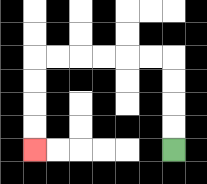{'start': '[7, 6]', 'end': '[1, 6]', 'path_directions': 'U,U,U,U,L,L,L,L,L,L,D,D,D,D', 'path_coordinates': '[[7, 6], [7, 5], [7, 4], [7, 3], [7, 2], [6, 2], [5, 2], [4, 2], [3, 2], [2, 2], [1, 2], [1, 3], [1, 4], [1, 5], [1, 6]]'}